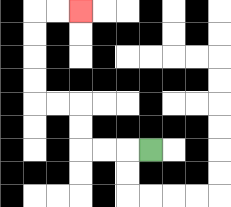{'start': '[6, 6]', 'end': '[3, 0]', 'path_directions': 'L,L,L,U,U,L,L,U,U,U,U,R,R', 'path_coordinates': '[[6, 6], [5, 6], [4, 6], [3, 6], [3, 5], [3, 4], [2, 4], [1, 4], [1, 3], [1, 2], [1, 1], [1, 0], [2, 0], [3, 0]]'}